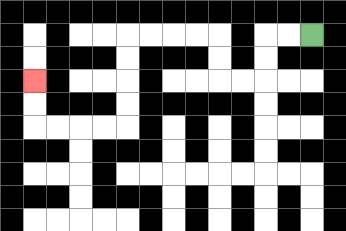{'start': '[13, 1]', 'end': '[1, 3]', 'path_directions': 'L,L,D,D,L,L,U,U,L,L,L,L,D,D,D,D,L,L,L,L,U,U', 'path_coordinates': '[[13, 1], [12, 1], [11, 1], [11, 2], [11, 3], [10, 3], [9, 3], [9, 2], [9, 1], [8, 1], [7, 1], [6, 1], [5, 1], [5, 2], [5, 3], [5, 4], [5, 5], [4, 5], [3, 5], [2, 5], [1, 5], [1, 4], [1, 3]]'}